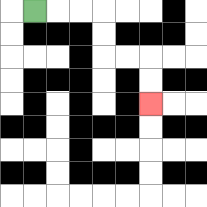{'start': '[1, 0]', 'end': '[6, 4]', 'path_directions': 'R,R,R,D,D,R,R,D,D', 'path_coordinates': '[[1, 0], [2, 0], [3, 0], [4, 0], [4, 1], [4, 2], [5, 2], [6, 2], [6, 3], [6, 4]]'}